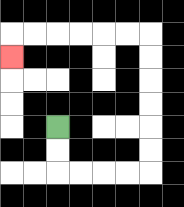{'start': '[2, 5]', 'end': '[0, 2]', 'path_directions': 'D,D,R,R,R,R,U,U,U,U,U,U,L,L,L,L,L,L,D', 'path_coordinates': '[[2, 5], [2, 6], [2, 7], [3, 7], [4, 7], [5, 7], [6, 7], [6, 6], [6, 5], [6, 4], [6, 3], [6, 2], [6, 1], [5, 1], [4, 1], [3, 1], [2, 1], [1, 1], [0, 1], [0, 2]]'}